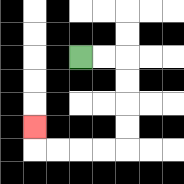{'start': '[3, 2]', 'end': '[1, 5]', 'path_directions': 'R,R,D,D,D,D,L,L,L,L,U', 'path_coordinates': '[[3, 2], [4, 2], [5, 2], [5, 3], [5, 4], [5, 5], [5, 6], [4, 6], [3, 6], [2, 6], [1, 6], [1, 5]]'}